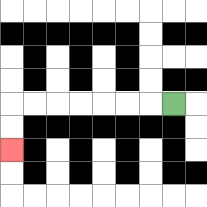{'start': '[7, 4]', 'end': '[0, 6]', 'path_directions': 'L,L,L,L,L,L,L,D,D', 'path_coordinates': '[[7, 4], [6, 4], [5, 4], [4, 4], [3, 4], [2, 4], [1, 4], [0, 4], [0, 5], [0, 6]]'}